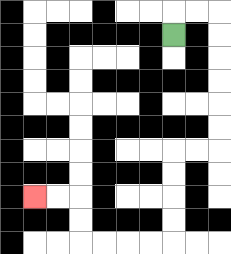{'start': '[7, 1]', 'end': '[1, 8]', 'path_directions': 'U,R,R,D,D,D,D,D,D,L,L,D,D,D,D,L,L,L,L,U,U,L,L', 'path_coordinates': '[[7, 1], [7, 0], [8, 0], [9, 0], [9, 1], [9, 2], [9, 3], [9, 4], [9, 5], [9, 6], [8, 6], [7, 6], [7, 7], [7, 8], [7, 9], [7, 10], [6, 10], [5, 10], [4, 10], [3, 10], [3, 9], [3, 8], [2, 8], [1, 8]]'}